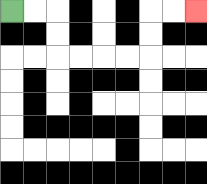{'start': '[0, 0]', 'end': '[8, 0]', 'path_directions': 'R,R,D,D,R,R,R,R,U,U,R,R', 'path_coordinates': '[[0, 0], [1, 0], [2, 0], [2, 1], [2, 2], [3, 2], [4, 2], [5, 2], [6, 2], [6, 1], [6, 0], [7, 0], [8, 0]]'}